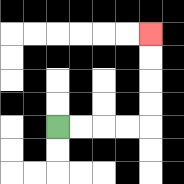{'start': '[2, 5]', 'end': '[6, 1]', 'path_directions': 'R,R,R,R,U,U,U,U', 'path_coordinates': '[[2, 5], [3, 5], [4, 5], [5, 5], [6, 5], [6, 4], [6, 3], [6, 2], [6, 1]]'}